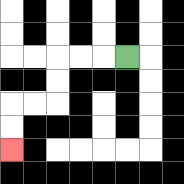{'start': '[5, 2]', 'end': '[0, 6]', 'path_directions': 'L,L,L,D,D,L,L,D,D', 'path_coordinates': '[[5, 2], [4, 2], [3, 2], [2, 2], [2, 3], [2, 4], [1, 4], [0, 4], [0, 5], [0, 6]]'}